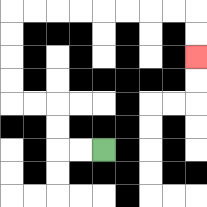{'start': '[4, 6]', 'end': '[8, 2]', 'path_directions': 'L,L,U,U,L,L,U,U,U,U,R,R,R,R,R,R,R,R,D,D', 'path_coordinates': '[[4, 6], [3, 6], [2, 6], [2, 5], [2, 4], [1, 4], [0, 4], [0, 3], [0, 2], [0, 1], [0, 0], [1, 0], [2, 0], [3, 0], [4, 0], [5, 0], [6, 0], [7, 0], [8, 0], [8, 1], [8, 2]]'}